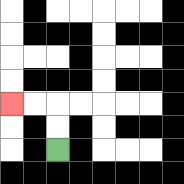{'start': '[2, 6]', 'end': '[0, 4]', 'path_directions': 'U,U,L,L', 'path_coordinates': '[[2, 6], [2, 5], [2, 4], [1, 4], [0, 4]]'}